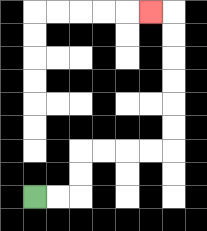{'start': '[1, 8]', 'end': '[6, 0]', 'path_directions': 'R,R,U,U,R,R,R,R,U,U,U,U,U,U,L', 'path_coordinates': '[[1, 8], [2, 8], [3, 8], [3, 7], [3, 6], [4, 6], [5, 6], [6, 6], [7, 6], [7, 5], [7, 4], [7, 3], [7, 2], [7, 1], [7, 0], [6, 0]]'}